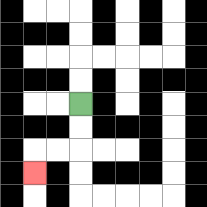{'start': '[3, 4]', 'end': '[1, 7]', 'path_directions': 'D,D,L,L,D', 'path_coordinates': '[[3, 4], [3, 5], [3, 6], [2, 6], [1, 6], [1, 7]]'}